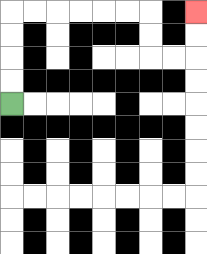{'start': '[0, 4]', 'end': '[8, 0]', 'path_directions': 'U,U,U,U,R,R,R,R,R,R,D,D,R,R,U,U', 'path_coordinates': '[[0, 4], [0, 3], [0, 2], [0, 1], [0, 0], [1, 0], [2, 0], [3, 0], [4, 0], [5, 0], [6, 0], [6, 1], [6, 2], [7, 2], [8, 2], [8, 1], [8, 0]]'}